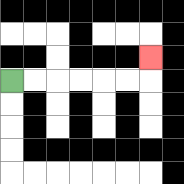{'start': '[0, 3]', 'end': '[6, 2]', 'path_directions': 'R,R,R,R,R,R,U', 'path_coordinates': '[[0, 3], [1, 3], [2, 3], [3, 3], [4, 3], [5, 3], [6, 3], [6, 2]]'}